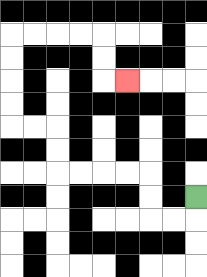{'start': '[8, 8]', 'end': '[5, 3]', 'path_directions': 'D,L,L,U,U,L,L,L,L,U,U,L,L,U,U,U,U,R,R,R,R,D,D,R', 'path_coordinates': '[[8, 8], [8, 9], [7, 9], [6, 9], [6, 8], [6, 7], [5, 7], [4, 7], [3, 7], [2, 7], [2, 6], [2, 5], [1, 5], [0, 5], [0, 4], [0, 3], [0, 2], [0, 1], [1, 1], [2, 1], [3, 1], [4, 1], [4, 2], [4, 3], [5, 3]]'}